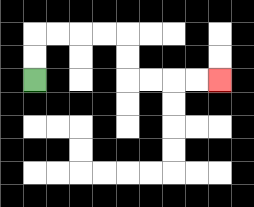{'start': '[1, 3]', 'end': '[9, 3]', 'path_directions': 'U,U,R,R,R,R,D,D,R,R,R,R', 'path_coordinates': '[[1, 3], [1, 2], [1, 1], [2, 1], [3, 1], [4, 1], [5, 1], [5, 2], [5, 3], [6, 3], [7, 3], [8, 3], [9, 3]]'}